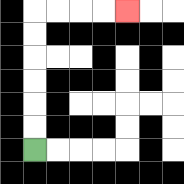{'start': '[1, 6]', 'end': '[5, 0]', 'path_directions': 'U,U,U,U,U,U,R,R,R,R', 'path_coordinates': '[[1, 6], [1, 5], [1, 4], [1, 3], [1, 2], [1, 1], [1, 0], [2, 0], [3, 0], [4, 0], [5, 0]]'}